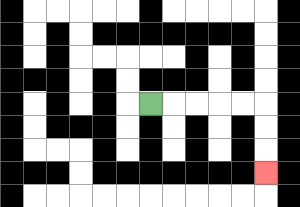{'start': '[6, 4]', 'end': '[11, 7]', 'path_directions': 'R,R,R,R,R,D,D,D', 'path_coordinates': '[[6, 4], [7, 4], [8, 4], [9, 4], [10, 4], [11, 4], [11, 5], [11, 6], [11, 7]]'}